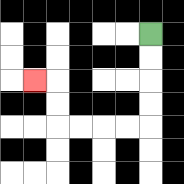{'start': '[6, 1]', 'end': '[1, 3]', 'path_directions': 'D,D,D,D,L,L,L,L,U,U,L', 'path_coordinates': '[[6, 1], [6, 2], [6, 3], [6, 4], [6, 5], [5, 5], [4, 5], [3, 5], [2, 5], [2, 4], [2, 3], [1, 3]]'}